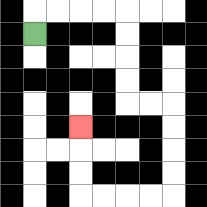{'start': '[1, 1]', 'end': '[3, 5]', 'path_directions': 'U,R,R,R,R,D,D,D,D,R,R,D,D,D,D,L,L,L,L,U,U,U', 'path_coordinates': '[[1, 1], [1, 0], [2, 0], [3, 0], [4, 0], [5, 0], [5, 1], [5, 2], [5, 3], [5, 4], [6, 4], [7, 4], [7, 5], [7, 6], [7, 7], [7, 8], [6, 8], [5, 8], [4, 8], [3, 8], [3, 7], [3, 6], [3, 5]]'}